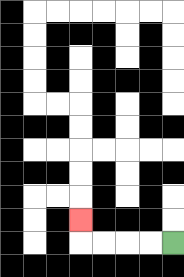{'start': '[7, 10]', 'end': '[3, 9]', 'path_directions': 'L,L,L,L,U', 'path_coordinates': '[[7, 10], [6, 10], [5, 10], [4, 10], [3, 10], [3, 9]]'}